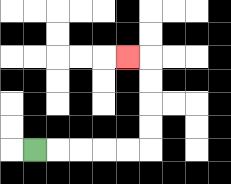{'start': '[1, 6]', 'end': '[5, 2]', 'path_directions': 'R,R,R,R,R,U,U,U,U,L', 'path_coordinates': '[[1, 6], [2, 6], [3, 6], [4, 6], [5, 6], [6, 6], [6, 5], [6, 4], [6, 3], [6, 2], [5, 2]]'}